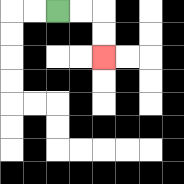{'start': '[2, 0]', 'end': '[4, 2]', 'path_directions': 'R,R,D,D', 'path_coordinates': '[[2, 0], [3, 0], [4, 0], [4, 1], [4, 2]]'}